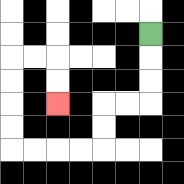{'start': '[6, 1]', 'end': '[2, 4]', 'path_directions': 'D,D,D,L,L,D,D,L,L,L,L,U,U,U,U,R,R,D,D', 'path_coordinates': '[[6, 1], [6, 2], [6, 3], [6, 4], [5, 4], [4, 4], [4, 5], [4, 6], [3, 6], [2, 6], [1, 6], [0, 6], [0, 5], [0, 4], [0, 3], [0, 2], [1, 2], [2, 2], [2, 3], [2, 4]]'}